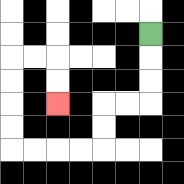{'start': '[6, 1]', 'end': '[2, 4]', 'path_directions': 'D,D,D,L,L,D,D,L,L,L,L,U,U,U,U,R,R,D,D', 'path_coordinates': '[[6, 1], [6, 2], [6, 3], [6, 4], [5, 4], [4, 4], [4, 5], [4, 6], [3, 6], [2, 6], [1, 6], [0, 6], [0, 5], [0, 4], [0, 3], [0, 2], [1, 2], [2, 2], [2, 3], [2, 4]]'}